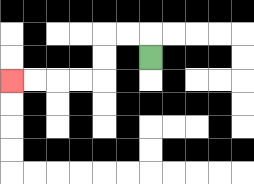{'start': '[6, 2]', 'end': '[0, 3]', 'path_directions': 'U,L,L,D,D,L,L,L,L', 'path_coordinates': '[[6, 2], [6, 1], [5, 1], [4, 1], [4, 2], [4, 3], [3, 3], [2, 3], [1, 3], [0, 3]]'}